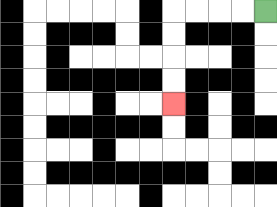{'start': '[11, 0]', 'end': '[7, 4]', 'path_directions': 'L,L,L,L,D,D,D,D', 'path_coordinates': '[[11, 0], [10, 0], [9, 0], [8, 0], [7, 0], [7, 1], [7, 2], [7, 3], [7, 4]]'}